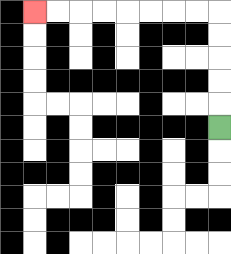{'start': '[9, 5]', 'end': '[1, 0]', 'path_directions': 'U,U,U,U,U,L,L,L,L,L,L,L,L', 'path_coordinates': '[[9, 5], [9, 4], [9, 3], [9, 2], [9, 1], [9, 0], [8, 0], [7, 0], [6, 0], [5, 0], [4, 0], [3, 0], [2, 0], [1, 0]]'}